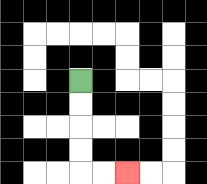{'start': '[3, 3]', 'end': '[5, 7]', 'path_directions': 'D,D,D,D,R,R', 'path_coordinates': '[[3, 3], [3, 4], [3, 5], [3, 6], [3, 7], [4, 7], [5, 7]]'}